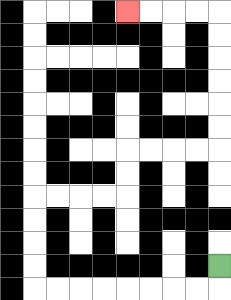{'start': '[9, 11]', 'end': '[5, 0]', 'path_directions': 'D,L,L,L,L,L,L,L,L,U,U,U,U,R,R,R,R,U,U,R,R,R,R,U,U,U,U,U,U,L,L,L,L', 'path_coordinates': '[[9, 11], [9, 12], [8, 12], [7, 12], [6, 12], [5, 12], [4, 12], [3, 12], [2, 12], [1, 12], [1, 11], [1, 10], [1, 9], [1, 8], [2, 8], [3, 8], [4, 8], [5, 8], [5, 7], [5, 6], [6, 6], [7, 6], [8, 6], [9, 6], [9, 5], [9, 4], [9, 3], [9, 2], [9, 1], [9, 0], [8, 0], [7, 0], [6, 0], [5, 0]]'}